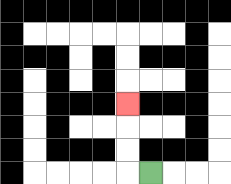{'start': '[6, 7]', 'end': '[5, 4]', 'path_directions': 'L,U,U,U', 'path_coordinates': '[[6, 7], [5, 7], [5, 6], [5, 5], [5, 4]]'}